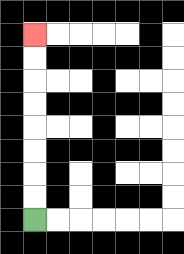{'start': '[1, 9]', 'end': '[1, 1]', 'path_directions': 'U,U,U,U,U,U,U,U', 'path_coordinates': '[[1, 9], [1, 8], [1, 7], [1, 6], [1, 5], [1, 4], [1, 3], [1, 2], [1, 1]]'}